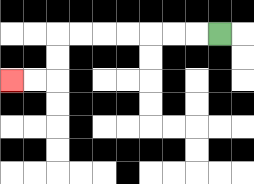{'start': '[9, 1]', 'end': '[0, 3]', 'path_directions': 'L,L,L,L,L,L,L,D,D,L,L', 'path_coordinates': '[[9, 1], [8, 1], [7, 1], [6, 1], [5, 1], [4, 1], [3, 1], [2, 1], [2, 2], [2, 3], [1, 3], [0, 3]]'}